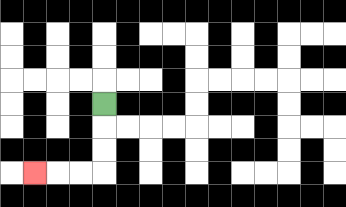{'start': '[4, 4]', 'end': '[1, 7]', 'path_directions': 'D,D,D,L,L,L', 'path_coordinates': '[[4, 4], [4, 5], [4, 6], [4, 7], [3, 7], [2, 7], [1, 7]]'}